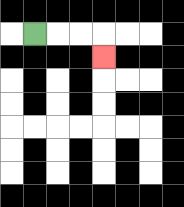{'start': '[1, 1]', 'end': '[4, 2]', 'path_directions': 'R,R,R,D', 'path_coordinates': '[[1, 1], [2, 1], [3, 1], [4, 1], [4, 2]]'}